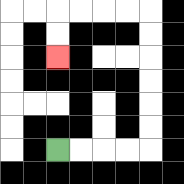{'start': '[2, 6]', 'end': '[2, 2]', 'path_directions': 'R,R,R,R,U,U,U,U,U,U,L,L,L,L,D,D', 'path_coordinates': '[[2, 6], [3, 6], [4, 6], [5, 6], [6, 6], [6, 5], [6, 4], [6, 3], [6, 2], [6, 1], [6, 0], [5, 0], [4, 0], [3, 0], [2, 0], [2, 1], [2, 2]]'}